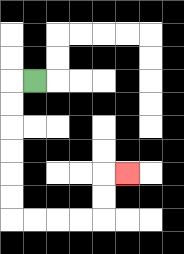{'start': '[1, 3]', 'end': '[5, 7]', 'path_directions': 'L,D,D,D,D,D,D,R,R,R,R,U,U,R', 'path_coordinates': '[[1, 3], [0, 3], [0, 4], [0, 5], [0, 6], [0, 7], [0, 8], [0, 9], [1, 9], [2, 9], [3, 9], [4, 9], [4, 8], [4, 7], [5, 7]]'}